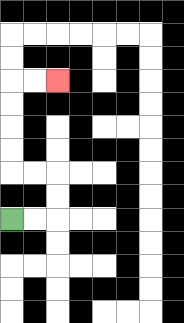{'start': '[0, 9]', 'end': '[2, 3]', 'path_directions': 'R,R,U,U,L,L,U,U,U,U,R,R', 'path_coordinates': '[[0, 9], [1, 9], [2, 9], [2, 8], [2, 7], [1, 7], [0, 7], [0, 6], [0, 5], [0, 4], [0, 3], [1, 3], [2, 3]]'}